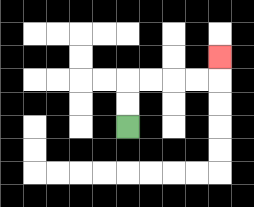{'start': '[5, 5]', 'end': '[9, 2]', 'path_directions': 'U,U,R,R,R,R,U', 'path_coordinates': '[[5, 5], [5, 4], [5, 3], [6, 3], [7, 3], [8, 3], [9, 3], [9, 2]]'}